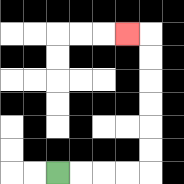{'start': '[2, 7]', 'end': '[5, 1]', 'path_directions': 'R,R,R,R,U,U,U,U,U,U,L', 'path_coordinates': '[[2, 7], [3, 7], [4, 7], [5, 7], [6, 7], [6, 6], [6, 5], [6, 4], [6, 3], [6, 2], [6, 1], [5, 1]]'}